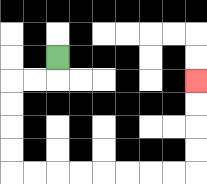{'start': '[2, 2]', 'end': '[8, 3]', 'path_directions': 'D,L,L,D,D,D,D,R,R,R,R,R,R,R,R,U,U,U,U', 'path_coordinates': '[[2, 2], [2, 3], [1, 3], [0, 3], [0, 4], [0, 5], [0, 6], [0, 7], [1, 7], [2, 7], [3, 7], [4, 7], [5, 7], [6, 7], [7, 7], [8, 7], [8, 6], [8, 5], [8, 4], [8, 3]]'}